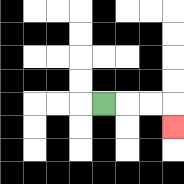{'start': '[4, 4]', 'end': '[7, 5]', 'path_directions': 'R,R,R,D', 'path_coordinates': '[[4, 4], [5, 4], [6, 4], [7, 4], [7, 5]]'}